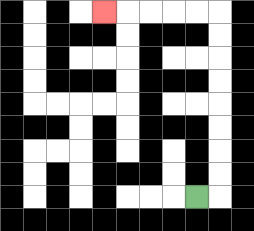{'start': '[8, 8]', 'end': '[4, 0]', 'path_directions': 'R,U,U,U,U,U,U,U,U,L,L,L,L,L', 'path_coordinates': '[[8, 8], [9, 8], [9, 7], [9, 6], [9, 5], [9, 4], [9, 3], [9, 2], [9, 1], [9, 0], [8, 0], [7, 0], [6, 0], [5, 0], [4, 0]]'}